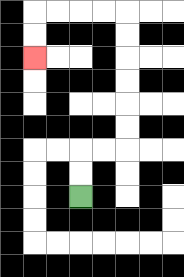{'start': '[3, 8]', 'end': '[1, 2]', 'path_directions': 'U,U,R,R,U,U,U,U,U,U,L,L,L,L,D,D', 'path_coordinates': '[[3, 8], [3, 7], [3, 6], [4, 6], [5, 6], [5, 5], [5, 4], [5, 3], [5, 2], [5, 1], [5, 0], [4, 0], [3, 0], [2, 0], [1, 0], [1, 1], [1, 2]]'}